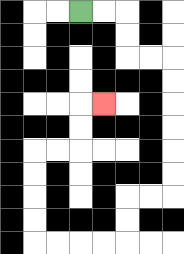{'start': '[3, 0]', 'end': '[4, 4]', 'path_directions': 'R,R,D,D,R,R,D,D,D,D,D,D,L,L,D,D,L,L,L,L,U,U,U,U,R,R,U,U,R', 'path_coordinates': '[[3, 0], [4, 0], [5, 0], [5, 1], [5, 2], [6, 2], [7, 2], [7, 3], [7, 4], [7, 5], [7, 6], [7, 7], [7, 8], [6, 8], [5, 8], [5, 9], [5, 10], [4, 10], [3, 10], [2, 10], [1, 10], [1, 9], [1, 8], [1, 7], [1, 6], [2, 6], [3, 6], [3, 5], [3, 4], [4, 4]]'}